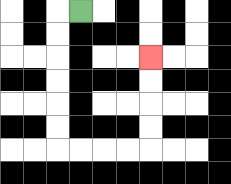{'start': '[3, 0]', 'end': '[6, 2]', 'path_directions': 'L,D,D,D,D,D,D,R,R,R,R,U,U,U,U', 'path_coordinates': '[[3, 0], [2, 0], [2, 1], [2, 2], [2, 3], [2, 4], [2, 5], [2, 6], [3, 6], [4, 6], [5, 6], [6, 6], [6, 5], [6, 4], [6, 3], [6, 2]]'}